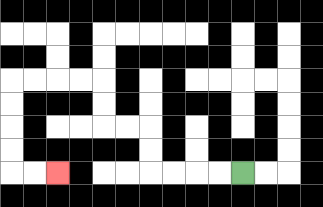{'start': '[10, 7]', 'end': '[2, 7]', 'path_directions': 'L,L,L,L,U,U,L,L,U,U,L,L,L,L,D,D,D,D,R,R', 'path_coordinates': '[[10, 7], [9, 7], [8, 7], [7, 7], [6, 7], [6, 6], [6, 5], [5, 5], [4, 5], [4, 4], [4, 3], [3, 3], [2, 3], [1, 3], [0, 3], [0, 4], [0, 5], [0, 6], [0, 7], [1, 7], [2, 7]]'}